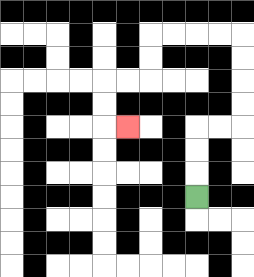{'start': '[8, 8]', 'end': '[5, 5]', 'path_directions': 'U,U,U,R,R,U,U,U,U,L,L,L,L,D,D,L,L,D,D,R', 'path_coordinates': '[[8, 8], [8, 7], [8, 6], [8, 5], [9, 5], [10, 5], [10, 4], [10, 3], [10, 2], [10, 1], [9, 1], [8, 1], [7, 1], [6, 1], [6, 2], [6, 3], [5, 3], [4, 3], [4, 4], [4, 5], [5, 5]]'}